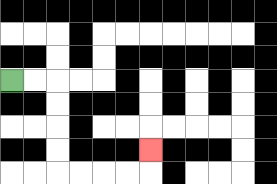{'start': '[0, 3]', 'end': '[6, 6]', 'path_directions': 'R,R,D,D,D,D,R,R,R,R,U', 'path_coordinates': '[[0, 3], [1, 3], [2, 3], [2, 4], [2, 5], [2, 6], [2, 7], [3, 7], [4, 7], [5, 7], [6, 7], [6, 6]]'}